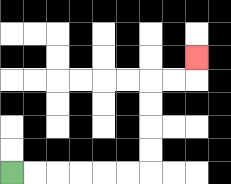{'start': '[0, 7]', 'end': '[8, 2]', 'path_directions': 'R,R,R,R,R,R,U,U,U,U,R,R,U', 'path_coordinates': '[[0, 7], [1, 7], [2, 7], [3, 7], [4, 7], [5, 7], [6, 7], [6, 6], [6, 5], [6, 4], [6, 3], [7, 3], [8, 3], [8, 2]]'}